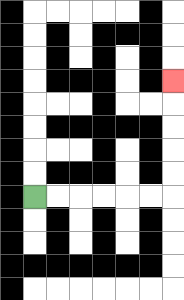{'start': '[1, 8]', 'end': '[7, 3]', 'path_directions': 'R,R,R,R,R,R,U,U,U,U,U', 'path_coordinates': '[[1, 8], [2, 8], [3, 8], [4, 8], [5, 8], [6, 8], [7, 8], [7, 7], [7, 6], [7, 5], [7, 4], [7, 3]]'}